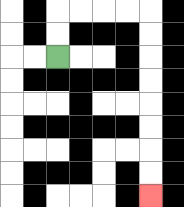{'start': '[2, 2]', 'end': '[6, 8]', 'path_directions': 'U,U,R,R,R,R,D,D,D,D,D,D,D,D', 'path_coordinates': '[[2, 2], [2, 1], [2, 0], [3, 0], [4, 0], [5, 0], [6, 0], [6, 1], [6, 2], [6, 3], [6, 4], [6, 5], [6, 6], [6, 7], [6, 8]]'}